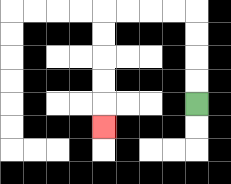{'start': '[8, 4]', 'end': '[4, 5]', 'path_directions': 'U,U,U,U,L,L,L,L,D,D,D,D,D', 'path_coordinates': '[[8, 4], [8, 3], [8, 2], [8, 1], [8, 0], [7, 0], [6, 0], [5, 0], [4, 0], [4, 1], [4, 2], [4, 3], [4, 4], [4, 5]]'}